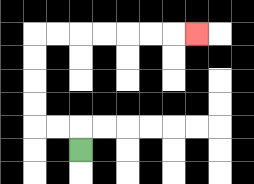{'start': '[3, 6]', 'end': '[8, 1]', 'path_directions': 'U,L,L,U,U,U,U,R,R,R,R,R,R,R', 'path_coordinates': '[[3, 6], [3, 5], [2, 5], [1, 5], [1, 4], [1, 3], [1, 2], [1, 1], [2, 1], [3, 1], [4, 1], [5, 1], [6, 1], [7, 1], [8, 1]]'}